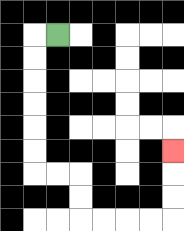{'start': '[2, 1]', 'end': '[7, 6]', 'path_directions': 'L,D,D,D,D,D,D,R,R,D,D,R,R,R,R,U,U,U', 'path_coordinates': '[[2, 1], [1, 1], [1, 2], [1, 3], [1, 4], [1, 5], [1, 6], [1, 7], [2, 7], [3, 7], [3, 8], [3, 9], [4, 9], [5, 9], [6, 9], [7, 9], [7, 8], [7, 7], [7, 6]]'}